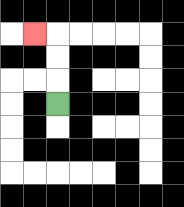{'start': '[2, 4]', 'end': '[1, 1]', 'path_directions': 'U,U,U,L', 'path_coordinates': '[[2, 4], [2, 3], [2, 2], [2, 1], [1, 1]]'}